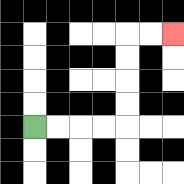{'start': '[1, 5]', 'end': '[7, 1]', 'path_directions': 'R,R,R,R,U,U,U,U,R,R', 'path_coordinates': '[[1, 5], [2, 5], [3, 5], [4, 5], [5, 5], [5, 4], [5, 3], [5, 2], [5, 1], [6, 1], [7, 1]]'}